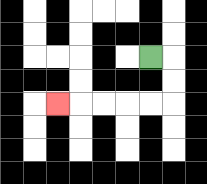{'start': '[6, 2]', 'end': '[2, 4]', 'path_directions': 'R,D,D,L,L,L,L,L', 'path_coordinates': '[[6, 2], [7, 2], [7, 3], [7, 4], [6, 4], [5, 4], [4, 4], [3, 4], [2, 4]]'}